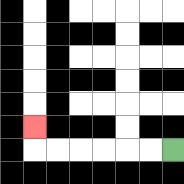{'start': '[7, 6]', 'end': '[1, 5]', 'path_directions': 'L,L,L,L,L,L,U', 'path_coordinates': '[[7, 6], [6, 6], [5, 6], [4, 6], [3, 6], [2, 6], [1, 6], [1, 5]]'}